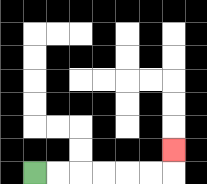{'start': '[1, 7]', 'end': '[7, 6]', 'path_directions': 'R,R,R,R,R,R,U', 'path_coordinates': '[[1, 7], [2, 7], [3, 7], [4, 7], [5, 7], [6, 7], [7, 7], [7, 6]]'}